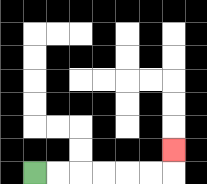{'start': '[1, 7]', 'end': '[7, 6]', 'path_directions': 'R,R,R,R,R,R,U', 'path_coordinates': '[[1, 7], [2, 7], [3, 7], [4, 7], [5, 7], [6, 7], [7, 7], [7, 6]]'}